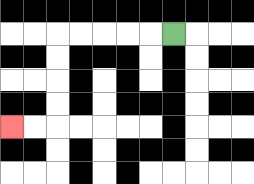{'start': '[7, 1]', 'end': '[0, 5]', 'path_directions': 'L,L,L,L,L,D,D,D,D,L,L', 'path_coordinates': '[[7, 1], [6, 1], [5, 1], [4, 1], [3, 1], [2, 1], [2, 2], [2, 3], [2, 4], [2, 5], [1, 5], [0, 5]]'}